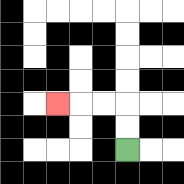{'start': '[5, 6]', 'end': '[2, 4]', 'path_directions': 'U,U,L,L,L', 'path_coordinates': '[[5, 6], [5, 5], [5, 4], [4, 4], [3, 4], [2, 4]]'}